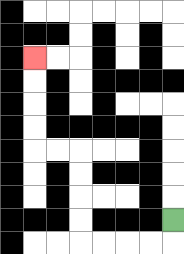{'start': '[7, 9]', 'end': '[1, 2]', 'path_directions': 'D,L,L,L,L,U,U,U,U,L,L,U,U,U,U', 'path_coordinates': '[[7, 9], [7, 10], [6, 10], [5, 10], [4, 10], [3, 10], [3, 9], [3, 8], [3, 7], [3, 6], [2, 6], [1, 6], [1, 5], [1, 4], [1, 3], [1, 2]]'}